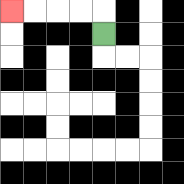{'start': '[4, 1]', 'end': '[0, 0]', 'path_directions': 'U,L,L,L,L', 'path_coordinates': '[[4, 1], [4, 0], [3, 0], [2, 0], [1, 0], [0, 0]]'}